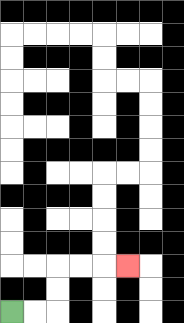{'start': '[0, 13]', 'end': '[5, 11]', 'path_directions': 'R,R,U,U,R,R,R', 'path_coordinates': '[[0, 13], [1, 13], [2, 13], [2, 12], [2, 11], [3, 11], [4, 11], [5, 11]]'}